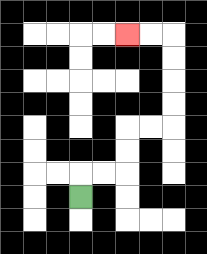{'start': '[3, 8]', 'end': '[5, 1]', 'path_directions': 'U,R,R,U,U,R,R,U,U,U,U,L,L', 'path_coordinates': '[[3, 8], [3, 7], [4, 7], [5, 7], [5, 6], [5, 5], [6, 5], [7, 5], [7, 4], [7, 3], [7, 2], [7, 1], [6, 1], [5, 1]]'}